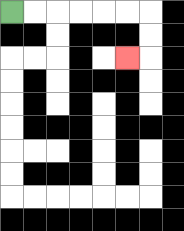{'start': '[0, 0]', 'end': '[5, 2]', 'path_directions': 'R,R,R,R,R,R,D,D,L', 'path_coordinates': '[[0, 0], [1, 0], [2, 0], [3, 0], [4, 0], [5, 0], [6, 0], [6, 1], [6, 2], [5, 2]]'}